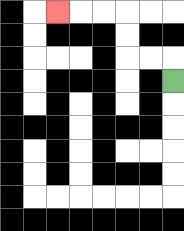{'start': '[7, 3]', 'end': '[2, 0]', 'path_directions': 'U,L,L,U,U,L,L,L', 'path_coordinates': '[[7, 3], [7, 2], [6, 2], [5, 2], [5, 1], [5, 0], [4, 0], [3, 0], [2, 0]]'}